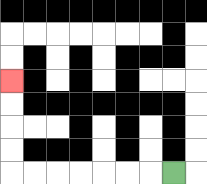{'start': '[7, 7]', 'end': '[0, 3]', 'path_directions': 'L,L,L,L,L,L,L,U,U,U,U', 'path_coordinates': '[[7, 7], [6, 7], [5, 7], [4, 7], [3, 7], [2, 7], [1, 7], [0, 7], [0, 6], [0, 5], [0, 4], [0, 3]]'}